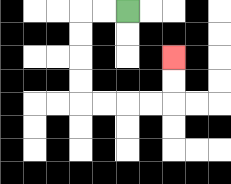{'start': '[5, 0]', 'end': '[7, 2]', 'path_directions': 'L,L,D,D,D,D,R,R,R,R,U,U', 'path_coordinates': '[[5, 0], [4, 0], [3, 0], [3, 1], [3, 2], [3, 3], [3, 4], [4, 4], [5, 4], [6, 4], [7, 4], [7, 3], [7, 2]]'}